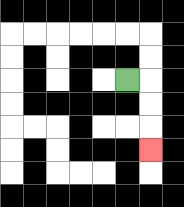{'start': '[5, 3]', 'end': '[6, 6]', 'path_directions': 'R,D,D,D', 'path_coordinates': '[[5, 3], [6, 3], [6, 4], [6, 5], [6, 6]]'}